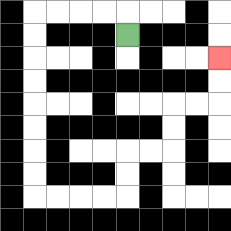{'start': '[5, 1]', 'end': '[9, 2]', 'path_directions': 'U,L,L,L,L,D,D,D,D,D,D,D,D,R,R,R,R,U,U,R,R,U,U,R,R,U,U', 'path_coordinates': '[[5, 1], [5, 0], [4, 0], [3, 0], [2, 0], [1, 0], [1, 1], [1, 2], [1, 3], [1, 4], [1, 5], [1, 6], [1, 7], [1, 8], [2, 8], [3, 8], [4, 8], [5, 8], [5, 7], [5, 6], [6, 6], [7, 6], [7, 5], [7, 4], [8, 4], [9, 4], [9, 3], [9, 2]]'}